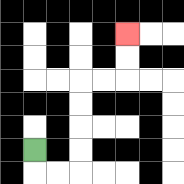{'start': '[1, 6]', 'end': '[5, 1]', 'path_directions': 'D,R,R,U,U,U,U,R,R,U,U', 'path_coordinates': '[[1, 6], [1, 7], [2, 7], [3, 7], [3, 6], [3, 5], [3, 4], [3, 3], [4, 3], [5, 3], [5, 2], [5, 1]]'}